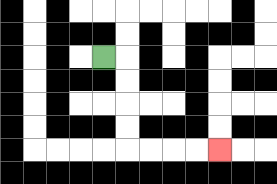{'start': '[4, 2]', 'end': '[9, 6]', 'path_directions': 'R,D,D,D,D,R,R,R,R', 'path_coordinates': '[[4, 2], [5, 2], [5, 3], [5, 4], [5, 5], [5, 6], [6, 6], [7, 6], [8, 6], [9, 6]]'}